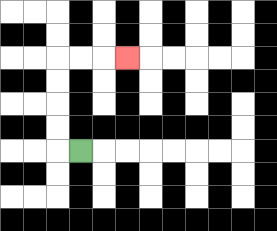{'start': '[3, 6]', 'end': '[5, 2]', 'path_directions': 'L,U,U,U,U,R,R,R', 'path_coordinates': '[[3, 6], [2, 6], [2, 5], [2, 4], [2, 3], [2, 2], [3, 2], [4, 2], [5, 2]]'}